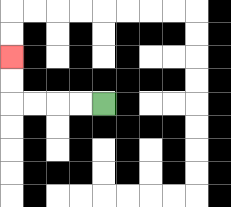{'start': '[4, 4]', 'end': '[0, 2]', 'path_directions': 'L,L,L,L,U,U', 'path_coordinates': '[[4, 4], [3, 4], [2, 4], [1, 4], [0, 4], [0, 3], [0, 2]]'}